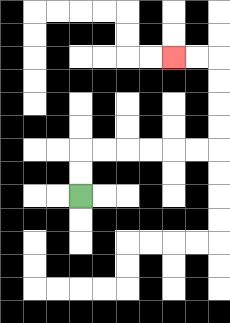{'start': '[3, 8]', 'end': '[7, 2]', 'path_directions': 'U,U,R,R,R,R,R,R,U,U,U,U,L,L', 'path_coordinates': '[[3, 8], [3, 7], [3, 6], [4, 6], [5, 6], [6, 6], [7, 6], [8, 6], [9, 6], [9, 5], [9, 4], [9, 3], [9, 2], [8, 2], [7, 2]]'}